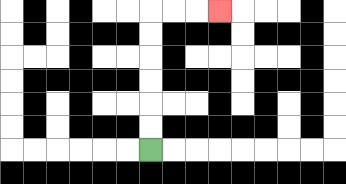{'start': '[6, 6]', 'end': '[9, 0]', 'path_directions': 'U,U,U,U,U,U,R,R,R', 'path_coordinates': '[[6, 6], [6, 5], [6, 4], [6, 3], [6, 2], [6, 1], [6, 0], [7, 0], [8, 0], [9, 0]]'}